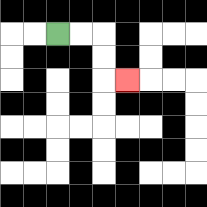{'start': '[2, 1]', 'end': '[5, 3]', 'path_directions': 'R,R,D,D,R', 'path_coordinates': '[[2, 1], [3, 1], [4, 1], [4, 2], [4, 3], [5, 3]]'}